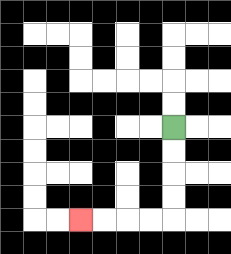{'start': '[7, 5]', 'end': '[3, 9]', 'path_directions': 'D,D,D,D,L,L,L,L', 'path_coordinates': '[[7, 5], [7, 6], [7, 7], [7, 8], [7, 9], [6, 9], [5, 9], [4, 9], [3, 9]]'}